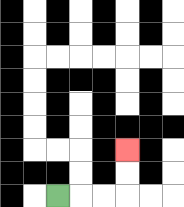{'start': '[2, 8]', 'end': '[5, 6]', 'path_directions': 'R,R,R,U,U', 'path_coordinates': '[[2, 8], [3, 8], [4, 8], [5, 8], [5, 7], [5, 6]]'}